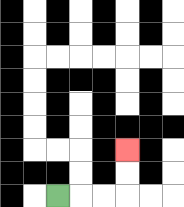{'start': '[2, 8]', 'end': '[5, 6]', 'path_directions': 'R,R,R,U,U', 'path_coordinates': '[[2, 8], [3, 8], [4, 8], [5, 8], [5, 7], [5, 6]]'}